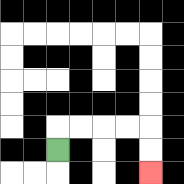{'start': '[2, 6]', 'end': '[6, 7]', 'path_directions': 'U,R,R,R,R,D,D', 'path_coordinates': '[[2, 6], [2, 5], [3, 5], [4, 5], [5, 5], [6, 5], [6, 6], [6, 7]]'}